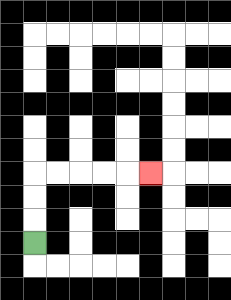{'start': '[1, 10]', 'end': '[6, 7]', 'path_directions': 'U,U,U,R,R,R,R,R', 'path_coordinates': '[[1, 10], [1, 9], [1, 8], [1, 7], [2, 7], [3, 7], [4, 7], [5, 7], [6, 7]]'}